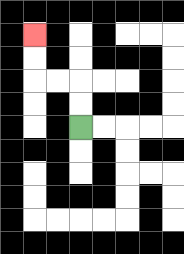{'start': '[3, 5]', 'end': '[1, 1]', 'path_directions': 'U,U,L,L,U,U', 'path_coordinates': '[[3, 5], [3, 4], [3, 3], [2, 3], [1, 3], [1, 2], [1, 1]]'}